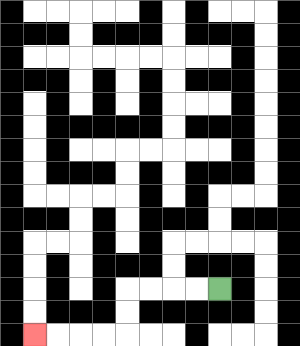{'start': '[9, 12]', 'end': '[1, 14]', 'path_directions': 'L,L,L,L,D,D,L,L,L,L', 'path_coordinates': '[[9, 12], [8, 12], [7, 12], [6, 12], [5, 12], [5, 13], [5, 14], [4, 14], [3, 14], [2, 14], [1, 14]]'}